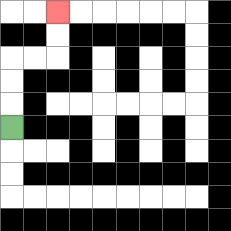{'start': '[0, 5]', 'end': '[2, 0]', 'path_directions': 'U,U,U,R,R,U,U', 'path_coordinates': '[[0, 5], [0, 4], [0, 3], [0, 2], [1, 2], [2, 2], [2, 1], [2, 0]]'}